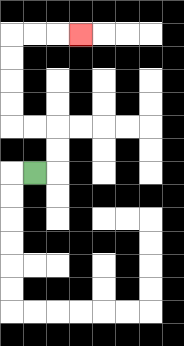{'start': '[1, 7]', 'end': '[3, 1]', 'path_directions': 'R,U,U,L,L,U,U,U,U,R,R,R', 'path_coordinates': '[[1, 7], [2, 7], [2, 6], [2, 5], [1, 5], [0, 5], [0, 4], [0, 3], [0, 2], [0, 1], [1, 1], [2, 1], [3, 1]]'}